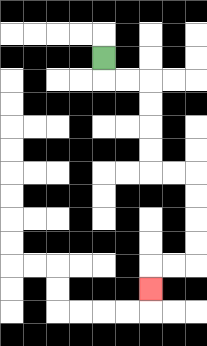{'start': '[4, 2]', 'end': '[6, 12]', 'path_directions': 'D,R,R,D,D,D,D,R,R,D,D,D,D,L,L,D', 'path_coordinates': '[[4, 2], [4, 3], [5, 3], [6, 3], [6, 4], [6, 5], [6, 6], [6, 7], [7, 7], [8, 7], [8, 8], [8, 9], [8, 10], [8, 11], [7, 11], [6, 11], [6, 12]]'}